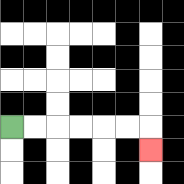{'start': '[0, 5]', 'end': '[6, 6]', 'path_directions': 'R,R,R,R,R,R,D', 'path_coordinates': '[[0, 5], [1, 5], [2, 5], [3, 5], [4, 5], [5, 5], [6, 5], [6, 6]]'}